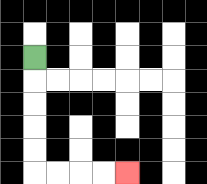{'start': '[1, 2]', 'end': '[5, 7]', 'path_directions': 'D,D,D,D,D,R,R,R,R', 'path_coordinates': '[[1, 2], [1, 3], [1, 4], [1, 5], [1, 6], [1, 7], [2, 7], [3, 7], [4, 7], [5, 7]]'}